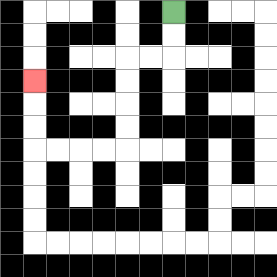{'start': '[7, 0]', 'end': '[1, 3]', 'path_directions': 'D,D,L,L,D,D,D,D,L,L,L,L,U,U,U', 'path_coordinates': '[[7, 0], [7, 1], [7, 2], [6, 2], [5, 2], [5, 3], [5, 4], [5, 5], [5, 6], [4, 6], [3, 6], [2, 6], [1, 6], [1, 5], [1, 4], [1, 3]]'}